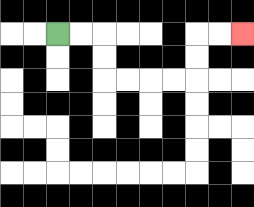{'start': '[2, 1]', 'end': '[10, 1]', 'path_directions': 'R,R,D,D,R,R,R,R,U,U,R,R', 'path_coordinates': '[[2, 1], [3, 1], [4, 1], [4, 2], [4, 3], [5, 3], [6, 3], [7, 3], [8, 3], [8, 2], [8, 1], [9, 1], [10, 1]]'}